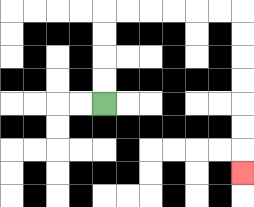{'start': '[4, 4]', 'end': '[10, 7]', 'path_directions': 'U,U,U,U,R,R,R,R,R,R,D,D,D,D,D,D,D', 'path_coordinates': '[[4, 4], [4, 3], [4, 2], [4, 1], [4, 0], [5, 0], [6, 0], [7, 0], [8, 0], [9, 0], [10, 0], [10, 1], [10, 2], [10, 3], [10, 4], [10, 5], [10, 6], [10, 7]]'}